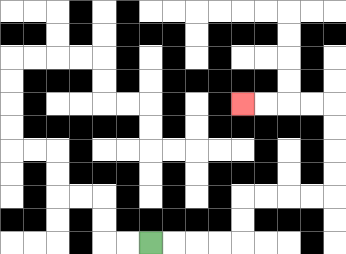{'start': '[6, 10]', 'end': '[10, 4]', 'path_directions': 'R,R,R,R,U,U,R,R,R,R,U,U,U,U,L,L,L,L', 'path_coordinates': '[[6, 10], [7, 10], [8, 10], [9, 10], [10, 10], [10, 9], [10, 8], [11, 8], [12, 8], [13, 8], [14, 8], [14, 7], [14, 6], [14, 5], [14, 4], [13, 4], [12, 4], [11, 4], [10, 4]]'}